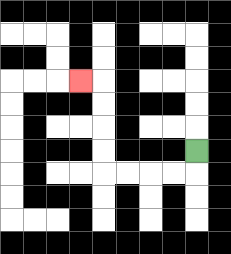{'start': '[8, 6]', 'end': '[3, 3]', 'path_directions': 'D,L,L,L,L,U,U,U,U,L', 'path_coordinates': '[[8, 6], [8, 7], [7, 7], [6, 7], [5, 7], [4, 7], [4, 6], [4, 5], [4, 4], [4, 3], [3, 3]]'}